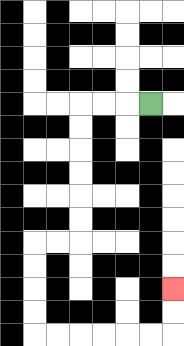{'start': '[6, 4]', 'end': '[7, 12]', 'path_directions': 'L,L,L,D,D,D,D,D,D,L,L,D,D,D,D,R,R,R,R,R,R,U,U', 'path_coordinates': '[[6, 4], [5, 4], [4, 4], [3, 4], [3, 5], [3, 6], [3, 7], [3, 8], [3, 9], [3, 10], [2, 10], [1, 10], [1, 11], [1, 12], [1, 13], [1, 14], [2, 14], [3, 14], [4, 14], [5, 14], [6, 14], [7, 14], [7, 13], [7, 12]]'}